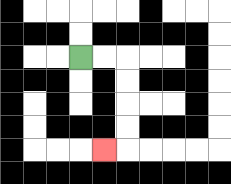{'start': '[3, 2]', 'end': '[4, 6]', 'path_directions': 'R,R,D,D,D,D,L', 'path_coordinates': '[[3, 2], [4, 2], [5, 2], [5, 3], [5, 4], [5, 5], [5, 6], [4, 6]]'}